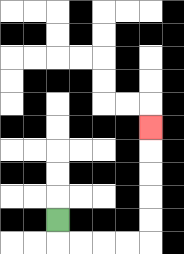{'start': '[2, 9]', 'end': '[6, 5]', 'path_directions': 'D,R,R,R,R,U,U,U,U,U', 'path_coordinates': '[[2, 9], [2, 10], [3, 10], [4, 10], [5, 10], [6, 10], [6, 9], [6, 8], [6, 7], [6, 6], [6, 5]]'}